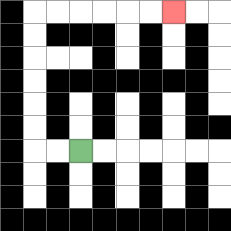{'start': '[3, 6]', 'end': '[7, 0]', 'path_directions': 'L,L,U,U,U,U,U,U,R,R,R,R,R,R', 'path_coordinates': '[[3, 6], [2, 6], [1, 6], [1, 5], [1, 4], [1, 3], [1, 2], [1, 1], [1, 0], [2, 0], [3, 0], [4, 0], [5, 0], [6, 0], [7, 0]]'}